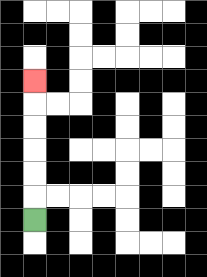{'start': '[1, 9]', 'end': '[1, 3]', 'path_directions': 'U,U,U,U,U,U', 'path_coordinates': '[[1, 9], [1, 8], [1, 7], [1, 6], [1, 5], [1, 4], [1, 3]]'}